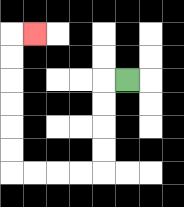{'start': '[5, 3]', 'end': '[1, 1]', 'path_directions': 'L,D,D,D,D,L,L,L,L,U,U,U,U,U,U,R', 'path_coordinates': '[[5, 3], [4, 3], [4, 4], [4, 5], [4, 6], [4, 7], [3, 7], [2, 7], [1, 7], [0, 7], [0, 6], [0, 5], [0, 4], [0, 3], [0, 2], [0, 1], [1, 1]]'}